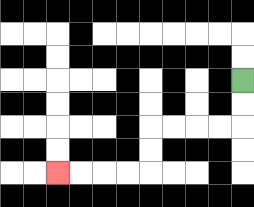{'start': '[10, 3]', 'end': '[2, 7]', 'path_directions': 'D,D,L,L,L,L,D,D,L,L,L,L', 'path_coordinates': '[[10, 3], [10, 4], [10, 5], [9, 5], [8, 5], [7, 5], [6, 5], [6, 6], [6, 7], [5, 7], [4, 7], [3, 7], [2, 7]]'}